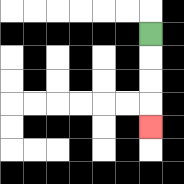{'start': '[6, 1]', 'end': '[6, 5]', 'path_directions': 'D,D,D,D', 'path_coordinates': '[[6, 1], [6, 2], [6, 3], [6, 4], [6, 5]]'}